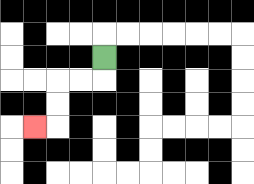{'start': '[4, 2]', 'end': '[1, 5]', 'path_directions': 'D,L,L,D,D,L', 'path_coordinates': '[[4, 2], [4, 3], [3, 3], [2, 3], [2, 4], [2, 5], [1, 5]]'}